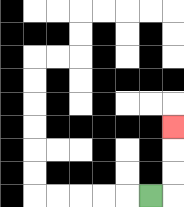{'start': '[6, 8]', 'end': '[7, 5]', 'path_directions': 'R,U,U,U', 'path_coordinates': '[[6, 8], [7, 8], [7, 7], [7, 6], [7, 5]]'}